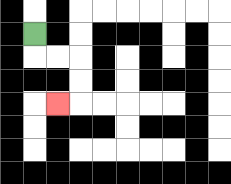{'start': '[1, 1]', 'end': '[2, 4]', 'path_directions': 'D,R,R,D,D,L', 'path_coordinates': '[[1, 1], [1, 2], [2, 2], [3, 2], [3, 3], [3, 4], [2, 4]]'}